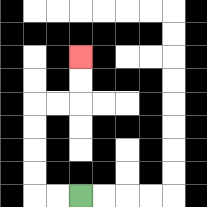{'start': '[3, 8]', 'end': '[3, 2]', 'path_directions': 'L,L,U,U,U,U,R,R,U,U', 'path_coordinates': '[[3, 8], [2, 8], [1, 8], [1, 7], [1, 6], [1, 5], [1, 4], [2, 4], [3, 4], [3, 3], [3, 2]]'}